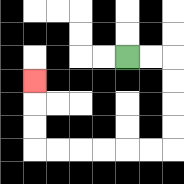{'start': '[5, 2]', 'end': '[1, 3]', 'path_directions': 'R,R,D,D,D,D,L,L,L,L,L,L,U,U,U', 'path_coordinates': '[[5, 2], [6, 2], [7, 2], [7, 3], [7, 4], [7, 5], [7, 6], [6, 6], [5, 6], [4, 6], [3, 6], [2, 6], [1, 6], [1, 5], [1, 4], [1, 3]]'}